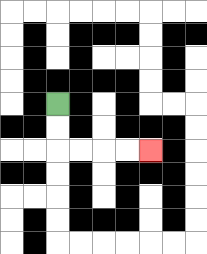{'start': '[2, 4]', 'end': '[6, 6]', 'path_directions': 'D,D,R,R,R,R', 'path_coordinates': '[[2, 4], [2, 5], [2, 6], [3, 6], [4, 6], [5, 6], [6, 6]]'}